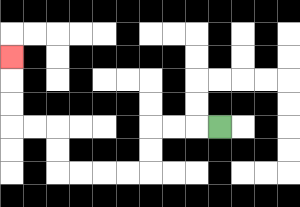{'start': '[9, 5]', 'end': '[0, 2]', 'path_directions': 'L,L,L,D,D,L,L,L,L,U,U,L,L,U,U,U', 'path_coordinates': '[[9, 5], [8, 5], [7, 5], [6, 5], [6, 6], [6, 7], [5, 7], [4, 7], [3, 7], [2, 7], [2, 6], [2, 5], [1, 5], [0, 5], [0, 4], [0, 3], [0, 2]]'}